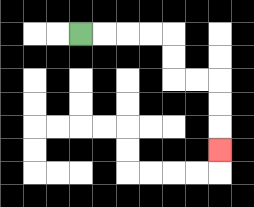{'start': '[3, 1]', 'end': '[9, 6]', 'path_directions': 'R,R,R,R,D,D,R,R,D,D,D', 'path_coordinates': '[[3, 1], [4, 1], [5, 1], [6, 1], [7, 1], [7, 2], [7, 3], [8, 3], [9, 3], [9, 4], [9, 5], [9, 6]]'}